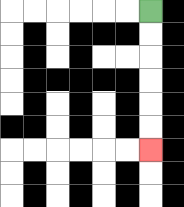{'start': '[6, 0]', 'end': '[6, 6]', 'path_directions': 'D,D,D,D,D,D', 'path_coordinates': '[[6, 0], [6, 1], [6, 2], [6, 3], [6, 4], [6, 5], [6, 6]]'}